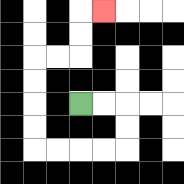{'start': '[3, 4]', 'end': '[4, 0]', 'path_directions': 'R,R,D,D,L,L,L,L,U,U,U,U,R,R,U,U,R', 'path_coordinates': '[[3, 4], [4, 4], [5, 4], [5, 5], [5, 6], [4, 6], [3, 6], [2, 6], [1, 6], [1, 5], [1, 4], [1, 3], [1, 2], [2, 2], [3, 2], [3, 1], [3, 0], [4, 0]]'}